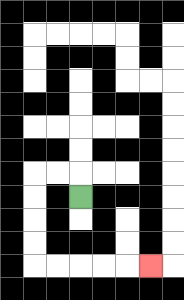{'start': '[3, 8]', 'end': '[6, 11]', 'path_directions': 'U,L,L,D,D,D,D,R,R,R,R,R', 'path_coordinates': '[[3, 8], [3, 7], [2, 7], [1, 7], [1, 8], [1, 9], [1, 10], [1, 11], [2, 11], [3, 11], [4, 11], [5, 11], [6, 11]]'}